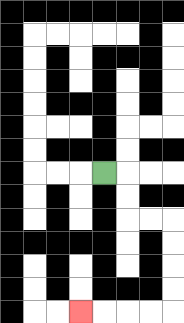{'start': '[4, 7]', 'end': '[3, 13]', 'path_directions': 'R,D,D,R,R,D,D,D,D,L,L,L,L', 'path_coordinates': '[[4, 7], [5, 7], [5, 8], [5, 9], [6, 9], [7, 9], [7, 10], [7, 11], [7, 12], [7, 13], [6, 13], [5, 13], [4, 13], [3, 13]]'}